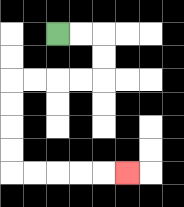{'start': '[2, 1]', 'end': '[5, 7]', 'path_directions': 'R,R,D,D,L,L,L,L,D,D,D,D,R,R,R,R,R', 'path_coordinates': '[[2, 1], [3, 1], [4, 1], [4, 2], [4, 3], [3, 3], [2, 3], [1, 3], [0, 3], [0, 4], [0, 5], [0, 6], [0, 7], [1, 7], [2, 7], [3, 7], [4, 7], [5, 7]]'}